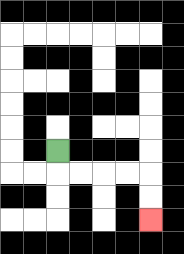{'start': '[2, 6]', 'end': '[6, 9]', 'path_directions': 'D,R,R,R,R,D,D', 'path_coordinates': '[[2, 6], [2, 7], [3, 7], [4, 7], [5, 7], [6, 7], [6, 8], [6, 9]]'}